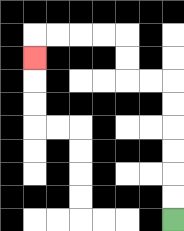{'start': '[7, 9]', 'end': '[1, 2]', 'path_directions': 'U,U,U,U,U,U,L,L,U,U,L,L,L,L,D', 'path_coordinates': '[[7, 9], [7, 8], [7, 7], [7, 6], [7, 5], [7, 4], [7, 3], [6, 3], [5, 3], [5, 2], [5, 1], [4, 1], [3, 1], [2, 1], [1, 1], [1, 2]]'}